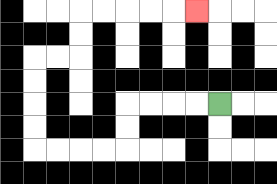{'start': '[9, 4]', 'end': '[8, 0]', 'path_directions': 'L,L,L,L,D,D,L,L,L,L,U,U,U,U,R,R,U,U,R,R,R,R,R', 'path_coordinates': '[[9, 4], [8, 4], [7, 4], [6, 4], [5, 4], [5, 5], [5, 6], [4, 6], [3, 6], [2, 6], [1, 6], [1, 5], [1, 4], [1, 3], [1, 2], [2, 2], [3, 2], [3, 1], [3, 0], [4, 0], [5, 0], [6, 0], [7, 0], [8, 0]]'}